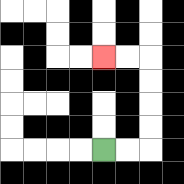{'start': '[4, 6]', 'end': '[4, 2]', 'path_directions': 'R,R,U,U,U,U,L,L', 'path_coordinates': '[[4, 6], [5, 6], [6, 6], [6, 5], [6, 4], [6, 3], [6, 2], [5, 2], [4, 2]]'}